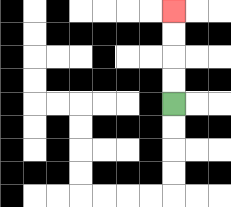{'start': '[7, 4]', 'end': '[7, 0]', 'path_directions': 'U,U,U,U', 'path_coordinates': '[[7, 4], [7, 3], [7, 2], [7, 1], [7, 0]]'}